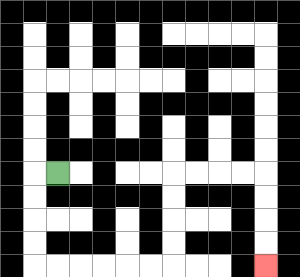{'start': '[2, 7]', 'end': '[11, 11]', 'path_directions': 'L,D,D,D,D,R,R,R,R,R,R,U,U,U,U,R,R,R,R,D,D,D,D', 'path_coordinates': '[[2, 7], [1, 7], [1, 8], [1, 9], [1, 10], [1, 11], [2, 11], [3, 11], [4, 11], [5, 11], [6, 11], [7, 11], [7, 10], [7, 9], [7, 8], [7, 7], [8, 7], [9, 7], [10, 7], [11, 7], [11, 8], [11, 9], [11, 10], [11, 11]]'}